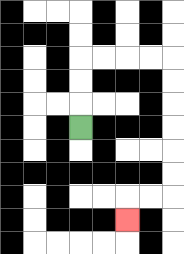{'start': '[3, 5]', 'end': '[5, 9]', 'path_directions': 'U,U,U,R,R,R,R,D,D,D,D,D,D,L,L,D', 'path_coordinates': '[[3, 5], [3, 4], [3, 3], [3, 2], [4, 2], [5, 2], [6, 2], [7, 2], [7, 3], [7, 4], [7, 5], [7, 6], [7, 7], [7, 8], [6, 8], [5, 8], [5, 9]]'}